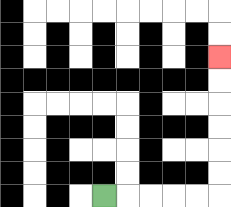{'start': '[4, 8]', 'end': '[9, 2]', 'path_directions': 'R,R,R,R,R,U,U,U,U,U,U', 'path_coordinates': '[[4, 8], [5, 8], [6, 8], [7, 8], [8, 8], [9, 8], [9, 7], [9, 6], [9, 5], [9, 4], [9, 3], [9, 2]]'}